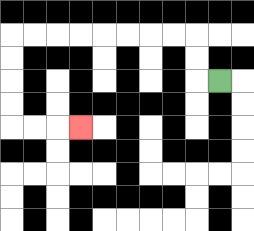{'start': '[9, 3]', 'end': '[3, 5]', 'path_directions': 'L,U,U,L,L,L,L,L,L,L,L,D,D,D,D,R,R,R', 'path_coordinates': '[[9, 3], [8, 3], [8, 2], [8, 1], [7, 1], [6, 1], [5, 1], [4, 1], [3, 1], [2, 1], [1, 1], [0, 1], [0, 2], [0, 3], [0, 4], [0, 5], [1, 5], [2, 5], [3, 5]]'}